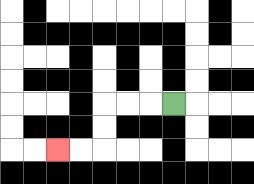{'start': '[7, 4]', 'end': '[2, 6]', 'path_directions': 'L,L,L,D,D,L,L', 'path_coordinates': '[[7, 4], [6, 4], [5, 4], [4, 4], [4, 5], [4, 6], [3, 6], [2, 6]]'}